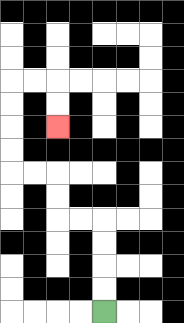{'start': '[4, 13]', 'end': '[2, 5]', 'path_directions': 'U,U,U,U,L,L,U,U,L,L,U,U,U,U,R,R,D,D', 'path_coordinates': '[[4, 13], [4, 12], [4, 11], [4, 10], [4, 9], [3, 9], [2, 9], [2, 8], [2, 7], [1, 7], [0, 7], [0, 6], [0, 5], [0, 4], [0, 3], [1, 3], [2, 3], [2, 4], [2, 5]]'}